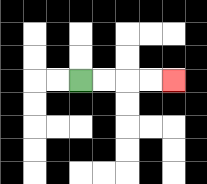{'start': '[3, 3]', 'end': '[7, 3]', 'path_directions': 'R,R,R,R', 'path_coordinates': '[[3, 3], [4, 3], [5, 3], [6, 3], [7, 3]]'}